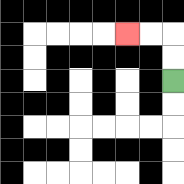{'start': '[7, 3]', 'end': '[5, 1]', 'path_directions': 'U,U,L,L', 'path_coordinates': '[[7, 3], [7, 2], [7, 1], [6, 1], [5, 1]]'}